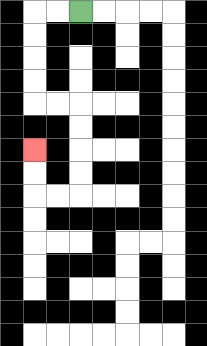{'start': '[3, 0]', 'end': '[1, 6]', 'path_directions': 'L,L,D,D,D,D,R,R,D,D,D,D,L,L,U,U', 'path_coordinates': '[[3, 0], [2, 0], [1, 0], [1, 1], [1, 2], [1, 3], [1, 4], [2, 4], [3, 4], [3, 5], [3, 6], [3, 7], [3, 8], [2, 8], [1, 8], [1, 7], [1, 6]]'}